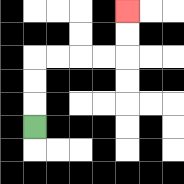{'start': '[1, 5]', 'end': '[5, 0]', 'path_directions': 'U,U,U,R,R,R,R,U,U', 'path_coordinates': '[[1, 5], [1, 4], [1, 3], [1, 2], [2, 2], [3, 2], [4, 2], [5, 2], [5, 1], [5, 0]]'}